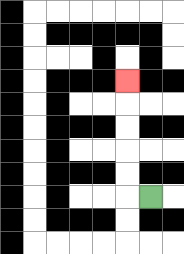{'start': '[6, 8]', 'end': '[5, 3]', 'path_directions': 'L,U,U,U,U,U', 'path_coordinates': '[[6, 8], [5, 8], [5, 7], [5, 6], [5, 5], [5, 4], [5, 3]]'}